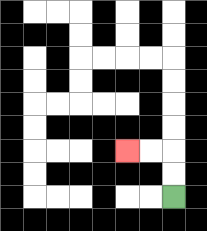{'start': '[7, 8]', 'end': '[5, 6]', 'path_directions': 'U,U,L,L', 'path_coordinates': '[[7, 8], [7, 7], [7, 6], [6, 6], [5, 6]]'}